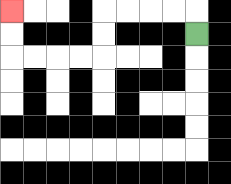{'start': '[8, 1]', 'end': '[0, 0]', 'path_directions': 'U,L,L,L,L,D,D,L,L,L,L,U,U', 'path_coordinates': '[[8, 1], [8, 0], [7, 0], [6, 0], [5, 0], [4, 0], [4, 1], [4, 2], [3, 2], [2, 2], [1, 2], [0, 2], [0, 1], [0, 0]]'}